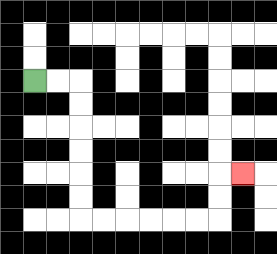{'start': '[1, 3]', 'end': '[10, 7]', 'path_directions': 'R,R,D,D,D,D,D,D,R,R,R,R,R,R,U,U,R', 'path_coordinates': '[[1, 3], [2, 3], [3, 3], [3, 4], [3, 5], [3, 6], [3, 7], [3, 8], [3, 9], [4, 9], [5, 9], [6, 9], [7, 9], [8, 9], [9, 9], [9, 8], [9, 7], [10, 7]]'}